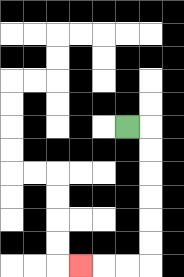{'start': '[5, 5]', 'end': '[3, 11]', 'path_directions': 'R,D,D,D,D,D,D,L,L,L', 'path_coordinates': '[[5, 5], [6, 5], [6, 6], [6, 7], [6, 8], [6, 9], [6, 10], [6, 11], [5, 11], [4, 11], [3, 11]]'}